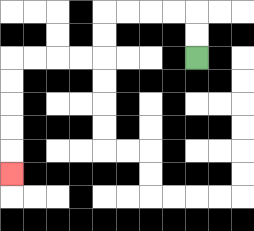{'start': '[8, 2]', 'end': '[0, 7]', 'path_directions': 'U,U,L,L,L,L,D,D,L,L,L,L,D,D,D,D,D', 'path_coordinates': '[[8, 2], [8, 1], [8, 0], [7, 0], [6, 0], [5, 0], [4, 0], [4, 1], [4, 2], [3, 2], [2, 2], [1, 2], [0, 2], [0, 3], [0, 4], [0, 5], [0, 6], [0, 7]]'}